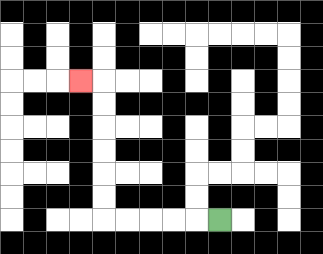{'start': '[9, 9]', 'end': '[3, 3]', 'path_directions': 'L,L,L,L,L,U,U,U,U,U,U,L', 'path_coordinates': '[[9, 9], [8, 9], [7, 9], [6, 9], [5, 9], [4, 9], [4, 8], [4, 7], [4, 6], [4, 5], [4, 4], [4, 3], [3, 3]]'}